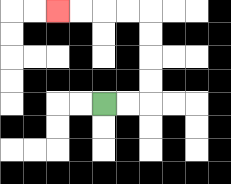{'start': '[4, 4]', 'end': '[2, 0]', 'path_directions': 'R,R,U,U,U,U,L,L,L,L', 'path_coordinates': '[[4, 4], [5, 4], [6, 4], [6, 3], [6, 2], [6, 1], [6, 0], [5, 0], [4, 0], [3, 0], [2, 0]]'}